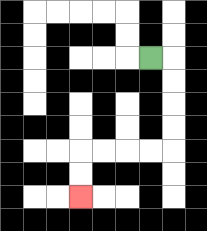{'start': '[6, 2]', 'end': '[3, 8]', 'path_directions': 'R,D,D,D,D,L,L,L,L,D,D', 'path_coordinates': '[[6, 2], [7, 2], [7, 3], [7, 4], [7, 5], [7, 6], [6, 6], [5, 6], [4, 6], [3, 6], [3, 7], [3, 8]]'}